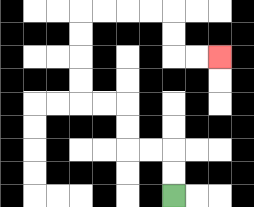{'start': '[7, 8]', 'end': '[9, 2]', 'path_directions': 'U,U,L,L,U,U,L,L,U,U,U,U,R,R,R,R,D,D,R,R', 'path_coordinates': '[[7, 8], [7, 7], [7, 6], [6, 6], [5, 6], [5, 5], [5, 4], [4, 4], [3, 4], [3, 3], [3, 2], [3, 1], [3, 0], [4, 0], [5, 0], [6, 0], [7, 0], [7, 1], [7, 2], [8, 2], [9, 2]]'}